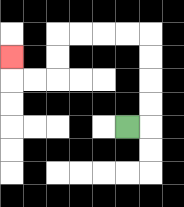{'start': '[5, 5]', 'end': '[0, 2]', 'path_directions': 'R,U,U,U,U,L,L,L,L,D,D,L,L,U', 'path_coordinates': '[[5, 5], [6, 5], [6, 4], [6, 3], [6, 2], [6, 1], [5, 1], [4, 1], [3, 1], [2, 1], [2, 2], [2, 3], [1, 3], [0, 3], [0, 2]]'}